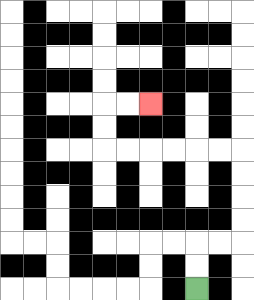{'start': '[8, 12]', 'end': '[6, 4]', 'path_directions': 'U,U,R,R,U,U,U,U,L,L,L,L,L,L,U,U,R,R', 'path_coordinates': '[[8, 12], [8, 11], [8, 10], [9, 10], [10, 10], [10, 9], [10, 8], [10, 7], [10, 6], [9, 6], [8, 6], [7, 6], [6, 6], [5, 6], [4, 6], [4, 5], [4, 4], [5, 4], [6, 4]]'}